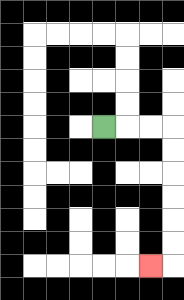{'start': '[4, 5]', 'end': '[6, 11]', 'path_directions': 'R,R,R,D,D,D,D,D,D,L', 'path_coordinates': '[[4, 5], [5, 5], [6, 5], [7, 5], [7, 6], [7, 7], [7, 8], [7, 9], [7, 10], [7, 11], [6, 11]]'}